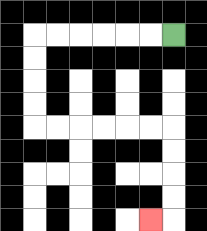{'start': '[7, 1]', 'end': '[6, 9]', 'path_directions': 'L,L,L,L,L,L,D,D,D,D,R,R,R,R,R,R,D,D,D,D,L', 'path_coordinates': '[[7, 1], [6, 1], [5, 1], [4, 1], [3, 1], [2, 1], [1, 1], [1, 2], [1, 3], [1, 4], [1, 5], [2, 5], [3, 5], [4, 5], [5, 5], [6, 5], [7, 5], [7, 6], [7, 7], [7, 8], [7, 9], [6, 9]]'}